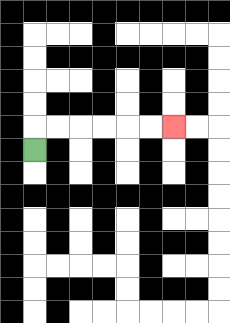{'start': '[1, 6]', 'end': '[7, 5]', 'path_directions': 'U,R,R,R,R,R,R', 'path_coordinates': '[[1, 6], [1, 5], [2, 5], [3, 5], [4, 5], [5, 5], [6, 5], [7, 5]]'}